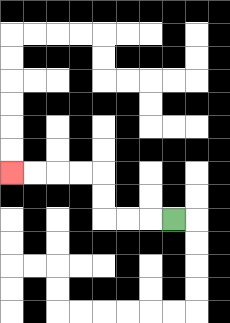{'start': '[7, 9]', 'end': '[0, 7]', 'path_directions': 'L,L,L,U,U,L,L,L,L', 'path_coordinates': '[[7, 9], [6, 9], [5, 9], [4, 9], [4, 8], [4, 7], [3, 7], [2, 7], [1, 7], [0, 7]]'}